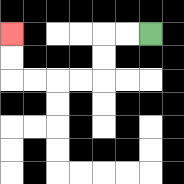{'start': '[6, 1]', 'end': '[0, 1]', 'path_directions': 'L,L,D,D,L,L,L,L,U,U', 'path_coordinates': '[[6, 1], [5, 1], [4, 1], [4, 2], [4, 3], [3, 3], [2, 3], [1, 3], [0, 3], [0, 2], [0, 1]]'}